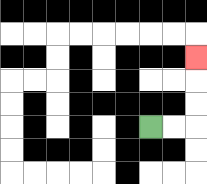{'start': '[6, 5]', 'end': '[8, 2]', 'path_directions': 'R,R,U,U,U', 'path_coordinates': '[[6, 5], [7, 5], [8, 5], [8, 4], [8, 3], [8, 2]]'}